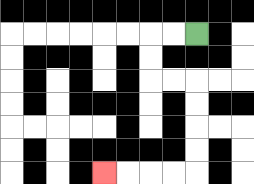{'start': '[8, 1]', 'end': '[4, 7]', 'path_directions': 'L,L,D,D,R,R,D,D,D,D,L,L,L,L', 'path_coordinates': '[[8, 1], [7, 1], [6, 1], [6, 2], [6, 3], [7, 3], [8, 3], [8, 4], [8, 5], [8, 6], [8, 7], [7, 7], [6, 7], [5, 7], [4, 7]]'}